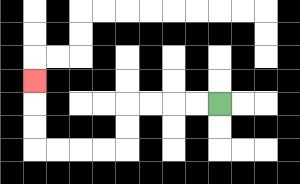{'start': '[9, 4]', 'end': '[1, 3]', 'path_directions': 'L,L,L,L,D,D,L,L,L,L,U,U,U', 'path_coordinates': '[[9, 4], [8, 4], [7, 4], [6, 4], [5, 4], [5, 5], [5, 6], [4, 6], [3, 6], [2, 6], [1, 6], [1, 5], [1, 4], [1, 3]]'}